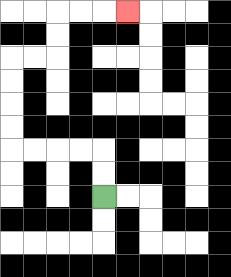{'start': '[4, 8]', 'end': '[5, 0]', 'path_directions': 'U,U,L,L,L,L,U,U,U,U,R,R,U,U,R,R,R', 'path_coordinates': '[[4, 8], [4, 7], [4, 6], [3, 6], [2, 6], [1, 6], [0, 6], [0, 5], [0, 4], [0, 3], [0, 2], [1, 2], [2, 2], [2, 1], [2, 0], [3, 0], [4, 0], [5, 0]]'}